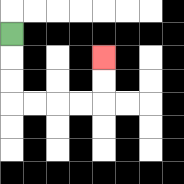{'start': '[0, 1]', 'end': '[4, 2]', 'path_directions': 'D,D,D,R,R,R,R,U,U', 'path_coordinates': '[[0, 1], [0, 2], [0, 3], [0, 4], [1, 4], [2, 4], [3, 4], [4, 4], [4, 3], [4, 2]]'}